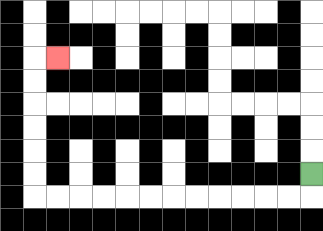{'start': '[13, 7]', 'end': '[2, 2]', 'path_directions': 'D,L,L,L,L,L,L,L,L,L,L,L,L,U,U,U,U,U,U,R', 'path_coordinates': '[[13, 7], [13, 8], [12, 8], [11, 8], [10, 8], [9, 8], [8, 8], [7, 8], [6, 8], [5, 8], [4, 8], [3, 8], [2, 8], [1, 8], [1, 7], [1, 6], [1, 5], [1, 4], [1, 3], [1, 2], [2, 2]]'}